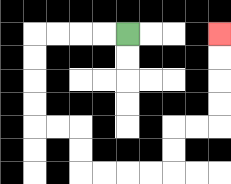{'start': '[5, 1]', 'end': '[9, 1]', 'path_directions': 'L,L,L,L,D,D,D,D,R,R,D,D,R,R,R,R,U,U,R,R,U,U,U,U', 'path_coordinates': '[[5, 1], [4, 1], [3, 1], [2, 1], [1, 1], [1, 2], [1, 3], [1, 4], [1, 5], [2, 5], [3, 5], [3, 6], [3, 7], [4, 7], [5, 7], [6, 7], [7, 7], [7, 6], [7, 5], [8, 5], [9, 5], [9, 4], [9, 3], [9, 2], [9, 1]]'}